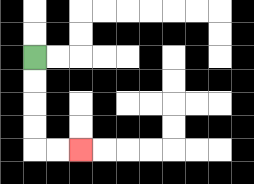{'start': '[1, 2]', 'end': '[3, 6]', 'path_directions': 'D,D,D,D,R,R', 'path_coordinates': '[[1, 2], [1, 3], [1, 4], [1, 5], [1, 6], [2, 6], [3, 6]]'}